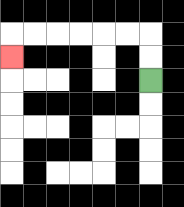{'start': '[6, 3]', 'end': '[0, 2]', 'path_directions': 'U,U,L,L,L,L,L,L,D', 'path_coordinates': '[[6, 3], [6, 2], [6, 1], [5, 1], [4, 1], [3, 1], [2, 1], [1, 1], [0, 1], [0, 2]]'}